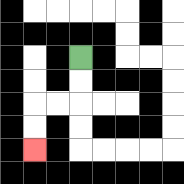{'start': '[3, 2]', 'end': '[1, 6]', 'path_directions': 'D,D,L,L,D,D', 'path_coordinates': '[[3, 2], [3, 3], [3, 4], [2, 4], [1, 4], [1, 5], [1, 6]]'}